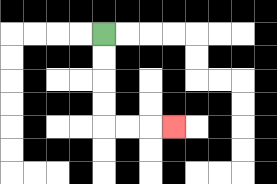{'start': '[4, 1]', 'end': '[7, 5]', 'path_directions': 'D,D,D,D,R,R,R', 'path_coordinates': '[[4, 1], [4, 2], [4, 3], [4, 4], [4, 5], [5, 5], [6, 5], [7, 5]]'}